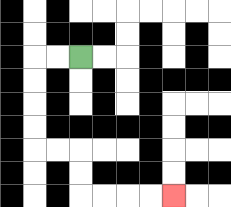{'start': '[3, 2]', 'end': '[7, 8]', 'path_directions': 'L,L,D,D,D,D,R,R,D,D,R,R,R,R', 'path_coordinates': '[[3, 2], [2, 2], [1, 2], [1, 3], [1, 4], [1, 5], [1, 6], [2, 6], [3, 6], [3, 7], [3, 8], [4, 8], [5, 8], [6, 8], [7, 8]]'}